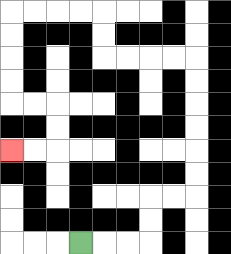{'start': '[3, 10]', 'end': '[0, 6]', 'path_directions': 'R,R,R,U,U,R,R,U,U,U,U,U,U,L,L,L,L,U,U,L,L,L,L,D,D,D,D,R,R,D,D,L,L', 'path_coordinates': '[[3, 10], [4, 10], [5, 10], [6, 10], [6, 9], [6, 8], [7, 8], [8, 8], [8, 7], [8, 6], [8, 5], [8, 4], [8, 3], [8, 2], [7, 2], [6, 2], [5, 2], [4, 2], [4, 1], [4, 0], [3, 0], [2, 0], [1, 0], [0, 0], [0, 1], [0, 2], [0, 3], [0, 4], [1, 4], [2, 4], [2, 5], [2, 6], [1, 6], [0, 6]]'}